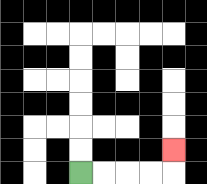{'start': '[3, 7]', 'end': '[7, 6]', 'path_directions': 'R,R,R,R,U', 'path_coordinates': '[[3, 7], [4, 7], [5, 7], [6, 7], [7, 7], [7, 6]]'}